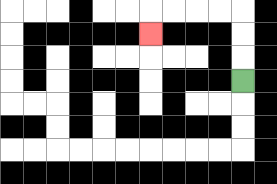{'start': '[10, 3]', 'end': '[6, 1]', 'path_directions': 'U,U,U,L,L,L,L,D', 'path_coordinates': '[[10, 3], [10, 2], [10, 1], [10, 0], [9, 0], [8, 0], [7, 0], [6, 0], [6, 1]]'}